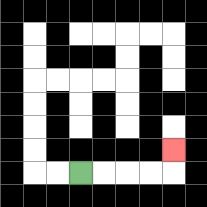{'start': '[3, 7]', 'end': '[7, 6]', 'path_directions': 'R,R,R,R,U', 'path_coordinates': '[[3, 7], [4, 7], [5, 7], [6, 7], [7, 7], [7, 6]]'}